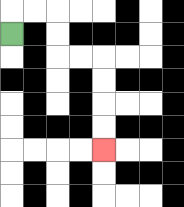{'start': '[0, 1]', 'end': '[4, 6]', 'path_directions': 'U,R,R,D,D,R,R,D,D,D,D', 'path_coordinates': '[[0, 1], [0, 0], [1, 0], [2, 0], [2, 1], [2, 2], [3, 2], [4, 2], [4, 3], [4, 4], [4, 5], [4, 6]]'}